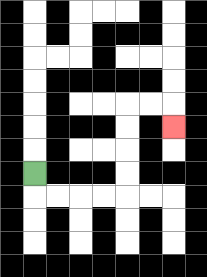{'start': '[1, 7]', 'end': '[7, 5]', 'path_directions': 'D,R,R,R,R,U,U,U,U,R,R,D', 'path_coordinates': '[[1, 7], [1, 8], [2, 8], [3, 8], [4, 8], [5, 8], [5, 7], [5, 6], [5, 5], [5, 4], [6, 4], [7, 4], [7, 5]]'}